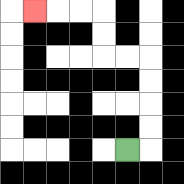{'start': '[5, 6]', 'end': '[1, 0]', 'path_directions': 'R,U,U,U,U,L,L,U,U,L,L,L', 'path_coordinates': '[[5, 6], [6, 6], [6, 5], [6, 4], [6, 3], [6, 2], [5, 2], [4, 2], [4, 1], [4, 0], [3, 0], [2, 0], [1, 0]]'}